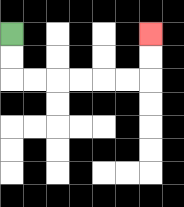{'start': '[0, 1]', 'end': '[6, 1]', 'path_directions': 'D,D,R,R,R,R,R,R,U,U', 'path_coordinates': '[[0, 1], [0, 2], [0, 3], [1, 3], [2, 3], [3, 3], [4, 3], [5, 3], [6, 3], [6, 2], [6, 1]]'}